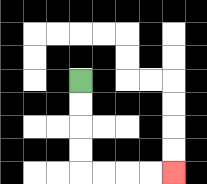{'start': '[3, 3]', 'end': '[7, 7]', 'path_directions': 'D,D,D,D,R,R,R,R', 'path_coordinates': '[[3, 3], [3, 4], [3, 5], [3, 6], [3, 7], [4, 7], [5, 7], [6, 7], [7, 7]]'}